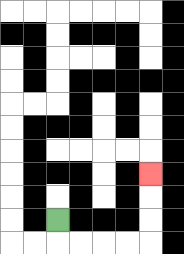{'start': '[2, 9]', 'end': '[6, 7]', 'path_directions': 'D,R,R,R,R,U,U,U', 'path_coordinates': '[[2, 9], [2, 10], [3, 10], [4, 10], [5, 10], [6, 10], [6, 9], [6, 8], [6, 7]]'}